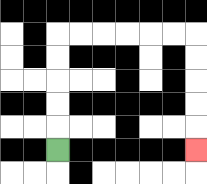{'start': '[2, 6]', 'end': '[8, 6]', 'path_directions': 'U,U,U,U,U,R,R,R,R,R,R,D,D,D,D,D', 'path_coordinates': '[[2, 6], [2, 5], [2, 4], [2, 3], [2, 2], [2, 1], [3, 1], [4, 1], [5, 1], [6, 1], [7, 1], [8, 1], [8, 2], [8, 3], [8, 4], [8, 5], [8, 6]]'}